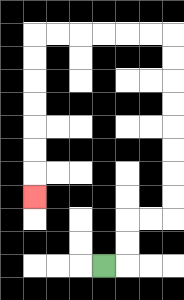{'start': '[4, 11]', 'end': '[1, 8]', 'path_directions': 'R,U,U,R,R,U,U,U,U,U,U,U,U,L,L,L,L,L,L,D,D,D,D,D,D,D', 'path_coordinates': '[[4, 11], [5, 11], [5, 10], [5, 9], [6, 9], [7, 9], [7, 8], [7, 7], [7, 6], [7, 5], [7, 4], [7, 3], [7, 2], [7, 1], [6, 1], [5, 1], [4, 1], [3, 1], [2, 1], [1, 1], [1, 2], [1, 3], [1, 4], [1, 5], [1, 6], [1, 7], [1, 8]]'}